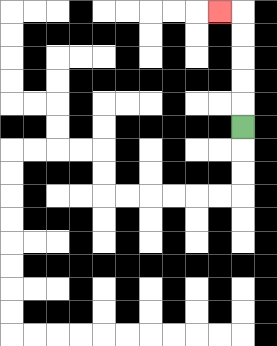{'start': '[10, 5]', 'end': '[9, 0]', 'path_directions': 'U,U,U,U,U,L', 'path_coordinates': '[[10, 5], [10, 4], [10, 3], [10, 2], [10, 1], [10, 0], [9, 0]]'}